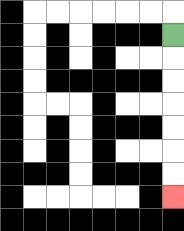{'start': '[7, 1]', 'end': '[7, 8]', 'path_directions': 'D,D,D,D,D,D,D', 'path_coordinates': '[[7, 1], [7, 2], [7, 3], [7, 4], [7, 5], [7, 6], [7, 7], [7, 8]]'}